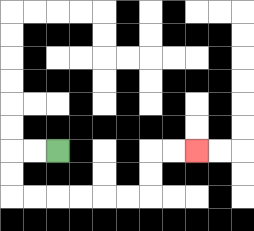{'start': '[2, 6]', 'end': '[8, 6]', 'path_directions': 'L,L,D,D,R,R,R,R,R,R,U,U,R,R', 'path_coordinates': '[[2, 6], [1, 6], [0, 6], [0, 7], [0, 8], [1, 8], [2, 8], [3, 8], [4, 8], [5, 8], [6, 8], [6, 7], [6, 6], [7, 6], [8, 6]]'}